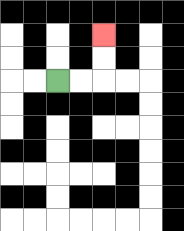{'start': '[2, 3]', 'end': '[4, 1]', 'path_directions': 'R,R,U,U', 'path_coordinates': '[[2, 3], [3, 3], [4, 3], [4, 2], [4, 1]]'}